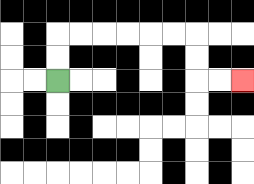{'start': '[2, 3]', 'end': '[10, 3]', 'path_directions': 'U,U,R,R,R,R,R,R,D,D,R,R', 'path_coordinates': '[[2, 3], [2, 2], [2, 1], [3, 1], [4, 1], [5, 1], [6, 1], [7, 1], [8, 1], [8, 2], [8, 3], [9, 3], [10, 3]]'}